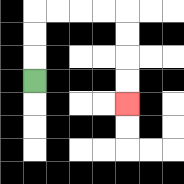{'start': '[1, 3]', 'end': '[5, 4]', 'path_directions': 'U,U,U,R,R,R,R,D,D,D,D', 'path_coordinates': '[[1, 3], [1, 2], [1, 1], [1, 0], [2, 0], [3, 0], [4, 0], [5, 0], [5, 1], [5, 2], [5, 3], [5, 4]]'}